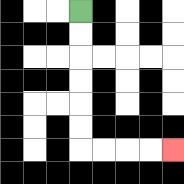{'start': '[3, 0]', 'end': '[7, 6]', 'path_directions': 'D,D,D,D,D,D,R,R,R,R', 'path_coordinates': '[[3, 0], [3, 1], [3, 2], [3, 3], [3, 4], [3, 5], [3, 6], [4, 6], [5, 6], [6, 6], [7, 6]]'}